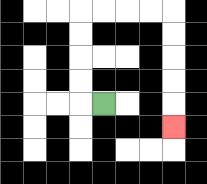{'start': '[4, 4]', 'end': '[7, 5]', 'path_directions': 'L,U,U,U,U,R,R,R,R,D,D,D,D,D', 'path_coordinates': '[[4, 4], [3, 4], [3, 3], [3, 2], [3, 1], [3, 0], [4, 0], [5, 0], [6, 0], [7, 0], [7, 1], [7, 2], [7, 3], [7, 4], [7, 5]]'}